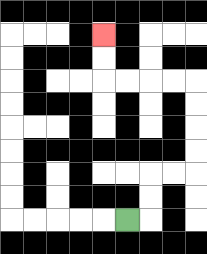{'start': '[5, 9]', 'end': '[4, 1]', 'path_directions': 'R,U,U,R,R,U,U,U,U,L,L,L,L,U,U', 'path_coordinates': '[[5, 9], [6, 9], [6, 8], [6, 7], [7, 7], [8, 7], [8, 6], [8, 5], [8, 4], [8, 3], [7, 3], [6, 3], [5, 3], [4, 3], [4, 2], [4, 1]]'}